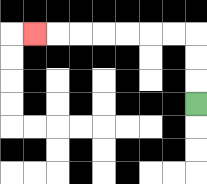{'start': '[8, 4]', 'end': '[1, 1]', 'path_directions': 'U,U,U,L,L,L,L,L,L,L', 'path_coordinates': '[[8, 4], [8, 3], [8, 2], [8, 1], [7, 1], [6, 1], [5, 1], [4, 1], [3, 1], [2, 1], [1, 1]]'}